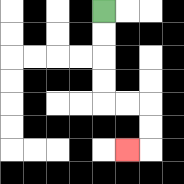{'start': '[4, 0]', 'end': '[5, 6]', 'path_directions': 'D,D,D,D,R,R,D,D,L', 'path_coordinates': '[[4, 0], [4, 1], [4, 2], [4, 3], [4, 4], [5, 4], [6, 4], [6, 5], [6, 6], [5, 6]]'}